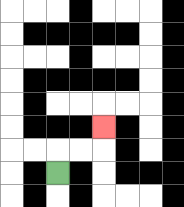{'start': '[2, 7]', 'end': '[4, 5]', 'path_directions': 'U,R,R,U', 'path_coordinates': '[[2, 7], [2, 6], [3, 6], [4, 6], [4, 5]]'}